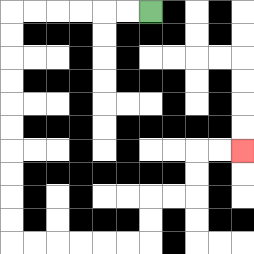{'start': '[6, 0]', 'end': '[10, 6]', 'path_directions': 'L,L,L,L,L,L,D,D,D,D,D,D,D,D,D,D,R,R,R,R,R,R,U,U,R,R,U,U,R,R', 'path_coordinates': '[[6, 0], [5, 0], [4, 0], [3, 0], [2, 0], [1, 0], [0, 0], [0, 1], [0, 2], [0, 3], [0, 4], [0, 5], [0, 6], [0, 7], [0, 8], [0, 9], [0, 10], [1, 10], [2, 10], [3, 10], [4, 10], [5, 10], [6, 10], [6, 9], [6, 8], [7, 8], [8, 8], [8, 7], [8, 6], [9, 6], [10, 6]]'}